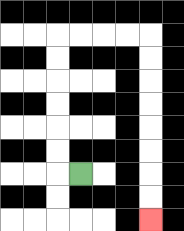{'start': '[3, 7]', 'end': '[6, 9]', 'path_directions': 'L,U,U,U,U,U,U,R,R,R,R,D,D,D,D,D,D,D,D', 'path_coordinates': '[[3, 7], [2, 7], [2, 6], [2, 5], [2, 4], [2, 3], [2, 2], [2, 1], [3, 1], [4, 1], [5, 1], [6, 1], [6, 2], [6, 3], [6, 4], [6, 5], [6, 6], [6, 7], [6, 8], [6, 9]]'}